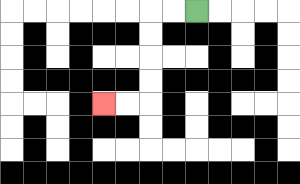{'start': '[8, 0]', 'end': '[4, 4]', 'path_directions': 'L,L,D,D,D,D,L,L', 'path_coordinates': '[[8, 0], [7, 0], [6, 0], [6, 1], [6, 2], [6, 3], [6, 4], [5, 4], [4, 4]]'}